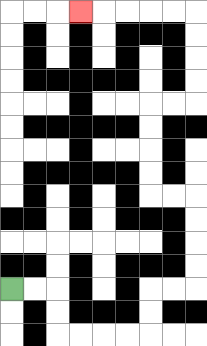{'start': '[0, 12]', 'end': '[3, 0]', 'path_directions': 'R,R,D,D,R,R,R,R,U,U,R,R,U,U,U,U,L,L,U,U,U,U,R,R,U,U,U,U,L,L,L,L,L', 'path_coordinates': '[[0, 12], [1, 12], [2, 12], [2, 13], [2, 14], [3, 14], [4, 14], [5, 14], [6, 14], [6, 13], [6, 12], [7, 12], [8, 12], [8, 11], [8, 10], [8, 9], [8, 8], [7, 8], [6, 8], [6, 7], [6, 6], [6, 5], [6, 4], [7, 4], [8, 4], [8, 3], [8, 2], [8, 1], [8, 0], [7, 0], [6, 0], [5, 0], [4, 0], [3, 0]]'}